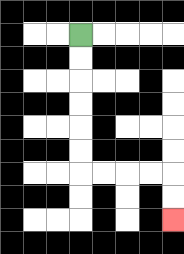{'start': '[3, 1]', 'end': '[7, 9]', 'path_directions': 'D,D,D,D,D,D,R,R,R,R,D,D', 'path_coordinates': '[[3, 1], [3, 2], [3, 3], [3, 4], [3, 5], [3, 6], [3, 7], [4, 7], [5, 7], [6, 7], [7, 7], [7, 8], [7, 9]]'}